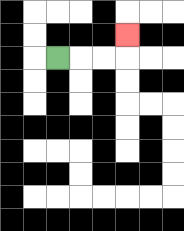{'start': '[2, 2]', 'end': '[5, 1]', 'path_directions': 'R,R,R,U', 'path_coordinates': '[[2, 2], [3, 2], [4, 2], [5, 2], [5, 1]]'}